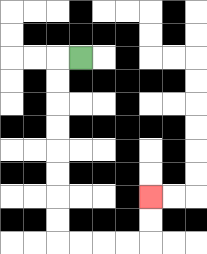{'start': '[3, 2]', 'end': '[6, 8]', 'path_directions': 'L,D,D,D,D,D,D,D,D,R,R,R,R,U,U', 'path_coordinates': '[[3, 2], [2, 2], [2, 3], [2, 4], [2, 5], [2, 6], [2, 7], [2, 8], [2, 9], [2, 10], [3, 10], [4, 10], [5, 10], [6, 10], [6, 9], [6, 8]]'}